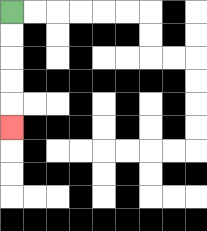{'start': '[0, 0]', 'end': '[0, 5]', 'path_directions': 'D,D,D,D,D', 'path_coordinates': '[[0, 0], [0, 1], [0, 2], [0, 3], [0, 4], [0, 5]]'}